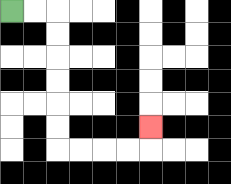{'start': '[0, 0]', 'end': '[6, 5]', 'path_directions': 'R,R,D,D,D,D,D,D,R,R,R,R,U', 'path_coordinates': '[[0, 0], [1, 0], [2, 0], [2, 1], [2, 2], [2, 3], [2, 4], [2, 5], [2, 6], [3, 6], [4, 6], [5, 6], [6, 6], [6, 5]]'}